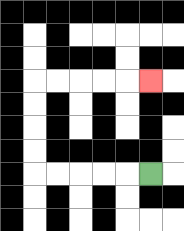{'start': '[6, 7]', 'end': '[6, 3]', 'path_directions': 'L,L,L,L,L,U,U,U,U,R,R,R,R,R', 'path_coordinates': '[[6, 7], [5, 7], [4, 7], [3, 7], [2, 7], [1, 7], [1, 6], [1, 5], [1, 4], [1, 3], [2, 3], [3, 3], [4, 3], [5, 3], [6, 3]]'}